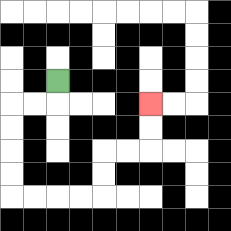{'start': '[2, 3]', 'end': '[6, 4]', 'path_directions': 'D,L,L,D,D,D,D,R,R,R,R,U,U,R,R,U,U', 'path_coordinates': '[[2, 3], [2, 4], [1, 4], [0, 4], [0, 5], [0, 6], [0, 7], [0, 8], [1, 8], [2, 8], [3, 8], [4, 8], [4, 7], [4, 6], [5, 6], [6, 6], [6, 5], [6, 4]]'}